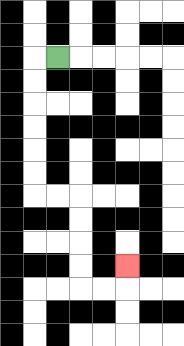{'start': '[2, 2]', 'end': '[5, 11]', 'path_directions': 'L,D,D,D,D,D,D,R,R,D,D,D,D,R,R,U', 'path_coordinates': '[[2, 2], [1, 2], [1, 3], [1, 4], [1, 5], [1, 6], [1, 7], [1, 8], [2, 8], [3, 8], [3, 9], [3, 10], [3, 11], [3, 12], [4, 12], [5, 12], [5, 11]]'}